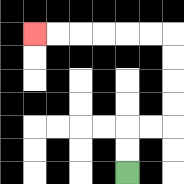{'start': '[5, 7]', 'end': '[1, 1]', 'path_directions': 'U,U,R,R,U,U,U,U,L,L,L,L,L,L', 'path_coordinates': '[[5, 7], [5, 6], [5, 5], [6, 5], [7, 5], [7, 4], [7, 3], [7, 2], [7, 1], [6, 1], [5, 1], [4, 1], [3, 1], [2, 1], [1, 1]]'}